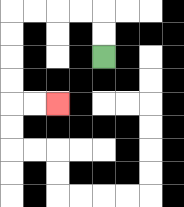{'start': '[4, 2]', 'end': '[2, 4]', 'path_directions': 'U,U,L,L,L,L,D,D,D,D,R,R', 'path_coordinates': '[[4, 2], [4, 1], [4, 0], [3, 0], [2, 0], [1, 0], [0, 0], [0, 1], [0, 2], [0, 3], [0, 4], [1, 4], [2, 4]]'}